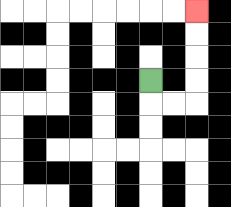{'start': '[6, 3]', 'end': '[8, 0]', 'path_directions': 'D,R,R,U,U,U,U', 'path_coordinates': '[[6, 3], [6, 4], [7, 4], [8, 4], [8, 3], [8, 2], [8, 1], [8, 0]]'}